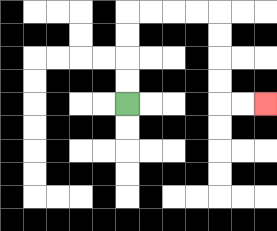{'start': '[5, 4]', 'end': '[11, 4]', 'path_directions': 'U,U,U,U,R,R,R,R,D,D,D,D,R,R', 'path_coordinates': '[[5, 4], [5, 3], [5, 2], [5, 1], [5, 0], [6, 0], [7, 0], [8, 0], [9, 0], [9, 1], [9, 2], [9, 3], [9, 4], [10, 4], [11, 4]]'}